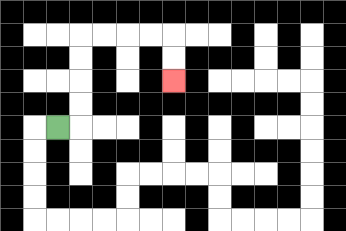{'start': '[2, 5]', 'end': '[7, 3]', 'path_directions': 'R,U,U,U,U,R,R,R,R,D,D', 'path_coordinates': '[[2, 5], [3, 5], [3, 4], [3, 3], [3, 2], [3, 1], [4, 1], [5, 1], [6, 1], [7, 1], [7, 2], [7, 3]]'}